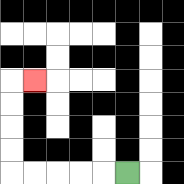{'start': '[5, 7]', 'end': '[1, 3]', 'path_directions': 'L,L,L,L,L,U,U,U,U,R', 'path_coordinates': '[[5, 7], [4, 7], [3, 7], [2, 7], [1, 7], [0, 7], [0, 6], [0, 5], [0, 4], [0, 3], [1, 3]]'}